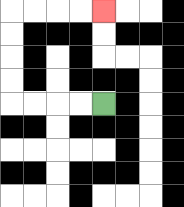{'start': '[4, 4]', 'end': '[4, 0]', 'path_directions': 'L,L,L,L,U,U,U,U,R,R,R,R', 'path_coordinates': '[[4, 4], [3, 4], [2, 4], [1, 4], [0, 4], [0, 3], [0, 2], [0, 1], [0, 0], [1, 0], [2, 0], [3, 0], [4, 0]]'}